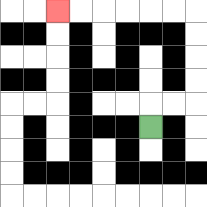{'start': '[6, 5]', 'end': '[2, 0]', 'path_directions': 'U,R,R,U,U,U,U,L,L,L,L,L,L', 'path_coordinates': '[[6, 5], [6, 4], [7, 4], [8, 4], [8, 3], [8, 2], [8, 1], [8, 0], [7, 0], [6, 0], [5, 0], [4, 0], [3, 0], [2, 0]]'}